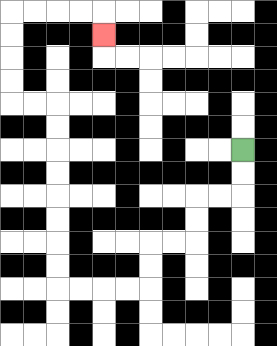{'start': '[10, 6]', 'end': '[4, 1]', 'path_directions': 'D,D,L,L,D,D,L,L,D,D,L,L,L,L,U,U,U,U,U,U,U,U,L,L,U,U,U,U,R,R,R,R,D', 'path_coordinates': '[[10, 6], [10, 7], [10, 8], [9, 8], [8, 8], [8, 9], [8, 10], [7, 10], [6, 10], [6, 11], [6, 12], [5, 12], [4, 12], [3, 12], [2, 12], [2, 11], [2, 10], [2, 9], [2, 8], [2, 7], [2, 6], [2, 5], [2, 4], [1, 4], [0, 4], [0, 3], [0, 2], [0, 1], [0, 0], [1, 0], [2, 0], [3, 0], [4, 0], [4, 1]]'}